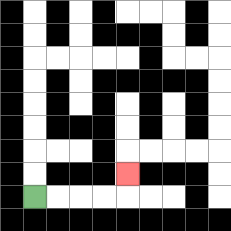{'start': '[1, 8]', 'end': '[5, 7]', 'path_directions': 'R,R,R,R,U', 'path_coordinates': '[[1, 8], [2, 8], [3, 8], [4, 8], [5, 8], [5, 7]]'}